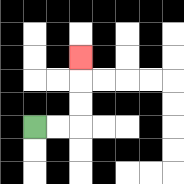{'start': '[1, 5]', 'end': '[3, 2]', 'path_directions': 'R,R,U,U,U', 'path_coordinates': '[[1, 5], [2, 5], [3, 5], [3, 4], [3, 3], [3, 2]]'}